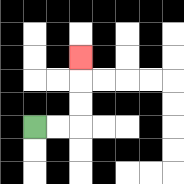{'start': '[1, 5]', 'end': '[3, 2]', 'path_directions': 'R,R,U,U,U', 'path_coordinates': '[[1, 5], [2, 5], [3, 5], [3, 4], [3, 3], [3, 2]]'}